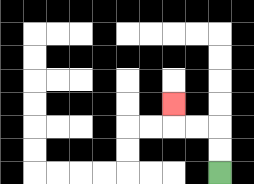{'start': '[9, 7]', 'end': '[7, 4]', 'path_directions': 'U,U,L,L,U', 'path_coordinates': '[[9, 7], [9, 6], [9, 5], [8, 5], [7, 5], [7, 4]]'}